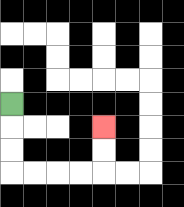{'start': '[0, 4]', 'end': '[4, 5]', 'path_directions': 'D,D,D,R,R,R,R,U,U', 'path_coordinates': '[[0, 4], [0, 5], [0, 6], [0, 7], [1, 7], [2, 7], [3, 7], [4, 7], [4, 6], [4, 5]]'}